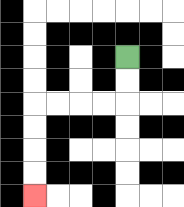{'start': '[5, 2]', 'end': '[1, 8]', 'path_directions': 'D,D,L,L,L,L,D,D,D,D', 'path_coordinates': '[[5, 2], [5, 3], [5, 4], [4, 4], [3, 4], [2, 4], [1, 4], [1, 5], [1, 6], [1, 7], [1, 8]]'}